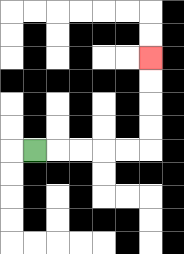{'start': '[1, 6]', 'end': '[6, 2]', 'path_directions': 'R,R,R,R,R,U,U,U,U', 'path_coordinates': '[[1, 6], [2, 6], [3, 6], [4, 6], [5, 6], [6, 6], [6, 5], [6, 4], [6, 3], [6, 2]]'}